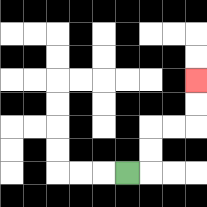{'start': '[5, 7]', 'end': '[8, 3]', 'path_directions': 'R,U,U,R,R,U,U', 'path_coordinates': '[[5, 7], [6, 7], [6, 6], [6, 5], [7, 5], [8, 5], [8, 4], [8, 3]]'}